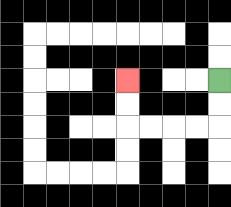{'start': '[9, 3]', 'end': '[5, 3]', 'path_directions': 'D,D,L,L,L,L,U,U', 'path_coordinates': '[[9, 3], [9, 4], [9, 5], [8, 5], [7, 5], [6, 5], [5, 5], [5, 4], [5, 3]]'}